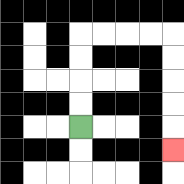{'start': '[3, 5]', 'end': '[7, 6]', 'path_directions': 'U,U,U,U,R,R,R,R,D,D,D,D,D', 'path_coordinates': '[[3, 5], [3, 4], [3, 3], [3, 2], [3, 1], [4, 1], [5, 1], [6, 1], [7, 1], [7, 2], [7, 3], [7, 4], [7, 5], [7, 6]]'}